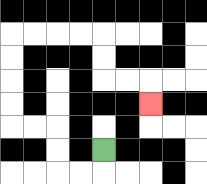{'start': '[4, 6]', 'end': '[6, 4]', 'path_directions': 'D,L,L,U,U,L,L,U,U,U,U,R,R,R,R,D,D,R,R,D', 'path_coordinates': '[[4, 6], [4, 7], [3, 7], [2, 7], [2, 6], [2, 5], [1, 5], [0, 5], [0, 4], [0, 3], [0, 2], [0, 1], [1, 1], [2, 1], [3, 1], [4, 1], [4, 2], [4, 3], [5, 3], [6, 3], [6, 4]]'}